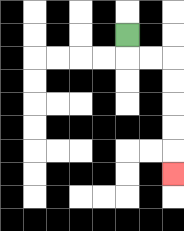{'start': '[5, 1]', 'end': '[7, 7]', 'path_directions': 'D,R,R,D,D,D,D,D', 'path_coordinates': '[[5, 1], [5, 2], [6, 2], [7, 2], [7, 3], [7, 4], [7, 5], [7, 6], [7, 7]]'}